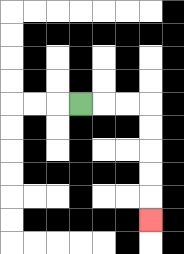{'start': '[3, 4]', 'end': '[6, 9]', 'path_directions': 'R,R,R,D,D,D,D,D', 'path_coordinates': '[[3, 4], [4, 4], [5, 4], [6, 4], [6, 5], [6, 6], [6, 7], [6, 8], [6, 9]]'}